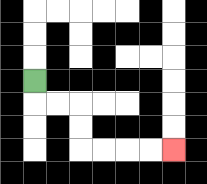{'start': '[1, 3]', 'end': '[7, 6]', 'path_directions': 'D,R,R,D,D,R,R,R,R', 'path_coordinates': '[[1, 3], [1, 4], [2, 4], [3, 4], [3, 5], [3, 6], [4, 6], [5, 6], [6, 6], [7, 6]]'}